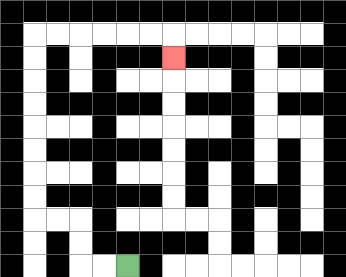{'start': '[5, 11]', 'end': '[7, 2]', 'path_directions': 'L,L,U,U,L,L,U,U,U,U,U,U,U,U,R,R,R,R,R,R,D', 'path_coordinates': '[[5, 11], [4, 11], [3, 11], [3, 10], [3, 9], [2, 9], [1, 9], [1, 8], [1, 7], [1, 6], [1, 5], [1, 4], [1, 3], [1, 2], [1, 1], [2, 1], [3, 1], [4, 1], [5, 1], [6, 1], [7, 1], [7, 2]]'}